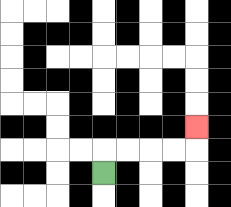{'start': '[4, 7]', 'end': '[8, 5]', 'path_directions': 'U,R,R,R,R,U', 'path_coordinates': '[[4, 7], [4, 6], [5, 6], [6, 6], [7, 6], [8, 6], [8, 5]]'}